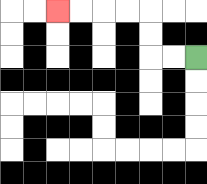{'start': '[8, 2]', 'end': '[2, 0]', 'path_directions': 'L,L,U,U,L,L,L,L', 'path_coordinates': '[[8, 2], [7, 2], [6, 2], [6, 1], [6, 0], [5, 0], [4, 0], [3, 0], [2, 0]]'}